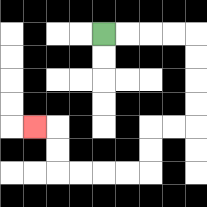{'start': '[4, 1]', 'end': '[1, 5]', 'path_directions': 'R,R,R,R,D,D,D,D,L,L,D,D,L,L,L,L,U,U,L', 'path_coordinates': '[[4, 1], [5, 1], [6, 1], [7, 1], [8, 1], [8, 2], [8, 3], [8, 4], [8, 5], [7, 5], [6, 5], [6, 6], [6, 7], [5, 7], [4, 7], [3, 7], [2, 7], [2, 6], [2, 5], [1, 5]]'}